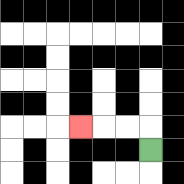{'start': '[6, 6]', 'end': '[3, 5]', 'path_directions': 'U,L,L,L', 'path_coordinates': '[[6, 6], [6, 5], [5, 5], [4, 5], [3, 5]]'}